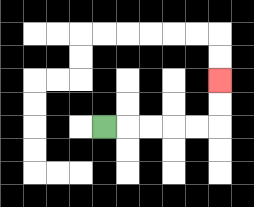{'start': '[4, 5]', 'end': '[9, 3]', 'path_directions': 'R,R,R,R,R,U,U', 'path_coordinates': '[[4, 5], [5, 5], [6, 5], [7, 5], [8, 5], [9, 5], [9, 4], [9, 3]]'}